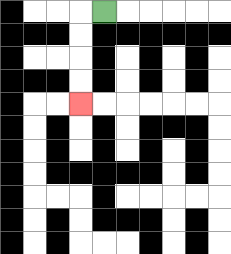{'start': '[4, 0]', 'end': '[3, 4]', 'path_directions': 'L,D,D,D,D', 'path_coordinates': '[[4, 0], [3, 0], [3, 1], [3, 2], [3, 3], [3, 4]]'}